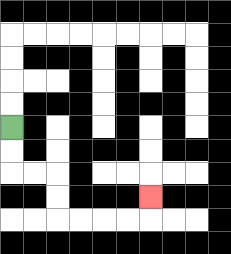{'start': '[0, 5]', 'end': '[6, 8]', 'path_directions': 'D,D,R,R,D,D,R,R,R,R,U', 'path_coordinates': '[[0, 5], [0, 6], [0, 7], [1, 7], [2, 7], [2, 8], [2, 9], [3, 9], [4, 9], [5, 9], [6, 9], [6, 8]]'}